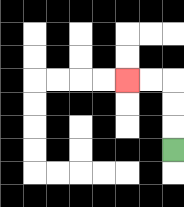{'start': '[7, 6]', 'end': '[5, 3]', 'path_directions': 'U,U,U,L,L', 'path_coordinates': '[[7, 6], [7, 5], [7, 4], [7, 3], [6, 3], [5, 3]]'}